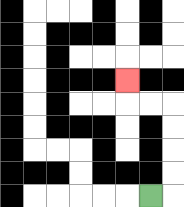{'start': '[6, 8]', 'end': '[5, 3]', 'path_directions': 'R,U,U,U,U,L,L,U', 'path_coordinates': '[[6, 8], [7, 8], [7, 7], [7, 6], [7, 5], [7, 4], [6, 4], [5, 4], [5, 3]]'}